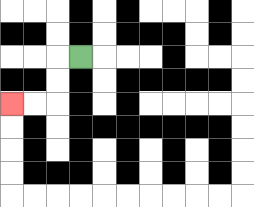{'start': '[3, 2]', 'end': '[0, 4]', 'path_directions': 'L,D,D,L,L', 'path_coordinates': '[[3, 2], [2, 2], [2, 3], [2, 4], [1, 4], [0, 4]]'}